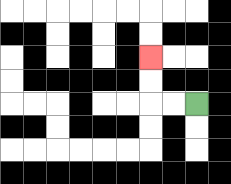{'start': '[8, 4]', 'end': '[6, 2]', 'path_directions': 'L,L,U,U', 'path_coordinates': '[[8, 4], [7, 4], [6, 4], [6, 3], [6, 2]]'}